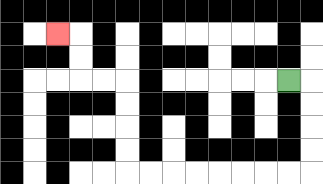{'start': '[12, 3]', 'end': '[2, 1]', 'path_directions': 'R,D,D,D,D,L,L,L,L,L,L,L,L,U,U,U,U,L,L,U,U,L', 'path_coordinates': '[[12, 3], [13, 3], [13, 4], [13, 5], [13, 6], [13, 7], [12, 7], [11, 7], [10, 7], [9, 7], [8, 7], [7, 7], [6, 7], [5, 7], [5, 6], [5, 5], [5, 4], [5, 3], [4, 3], [3, 3], [3, 2], [3, 1], [2, 1]]'}